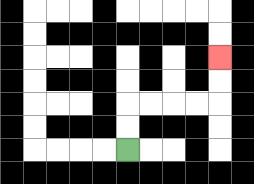{'start': '[5, 6]', 'end': '[9, 2]', 'path_directions': 'U,U,R,R,R,R,U,U', 'path_coordinates': '[[5, 6], [5, 5], [5, 4], [6, 4], [7, 4], [8, 4], [9, 4], [9, 3], [9, 2]]'}